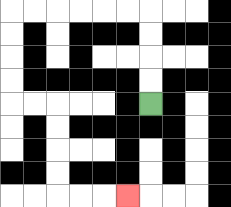{'start': '[6, 4]', 'end': '[5, 8]', 'path_directions': 'U,U,U,U,L,L,L,L,L,L,D,D,D,D,R,R,D,D,D,D,R,R,R', 'path_coordinates': '[[6, 4], [6, 3], [6, 2], [6, 1], [6, 0], [5, 0], [4, 0], [3, 0], [2, 0], [1, 0], [0, 0], [0, 1], [0, 2], [0, 3], [0, 4], [1, 4], [2, 4], [2, 5], [2, 6], [2, 7], [2, 8], [3, 8], [4, 8], [5, 8]]'}